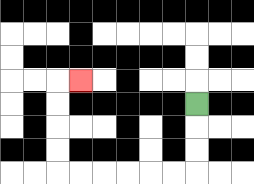{'start': '[8, 4]', 'end': '[3, 3]', 'path_directions': 'D,D,D,L,L,L,L,L,L,U,U,U,U,R', 'path_coordinates': '[[8, 4], [8, 5], [8, 6], [8, 7], [7, 7], [6, 7], [5, 7], [4, 7], [3, 7], [2, 7], [2, 6], [2, 5], [2, 4], [2, 3], [3, 3]]'}